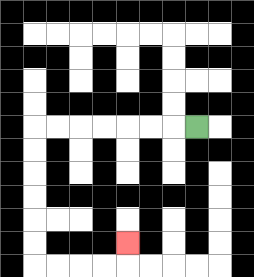{'start': '[8, 5]', 'end': '[5, 10]', 'path_directions': 'L,L,L,L,L,L,L,D,D,D,D,D,D,R,R,R,R,U', 'path_coordinates': '[[8, 5], [7, 5], [6, 5], [5, 5], [4, 5], [3, 5], [2, 5], [1, 5], [1, 6], [1, 7], [1, 8], [1, 9], [1, 10], [1, 11], [2, 11], [3, 11], [4, 11], [5, 11], [5, 10]]'}